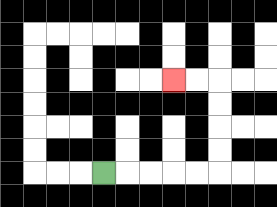{'start': '[4, 7]', 'end': '[7, 3]', 'path_directions': 'R,R,R,R,R,U,U,U,U,L,L', 'path_coordinates': '[[4, 7], [5, 7], [6, 7], [7, 7], [8, 7], [9, 7], [9, 6], [9, 5], [9, 4], [9, 3], [8, 3], [7, 3]]'}